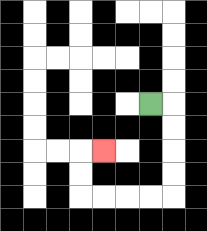{'start': '[6, 4]', 'end': '[4, 6]', 'path_directions': 'R,D,D,D,D,L,L,L,L,U,U,R', 'path_coordinates': '[[6, 4], [7, 4], [7, 5], [7, 6], [7, 7], [7, 8], [6, 8], [5, 8], [4, 8], [3, 8], [3, 7], [3, 6], [4, 6]]'}